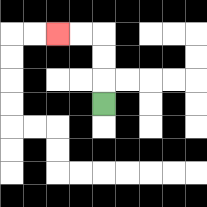{'start': '[4, 4]', 'end': '[2, 1]', 'path_directions': 'U,U,U,L,L', 'path_coordinates': '[[4, 4], [4, 3], [4, 2], [4, 1], [3, 1], [2, 1]]'}